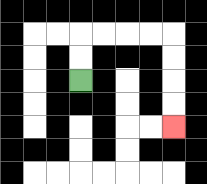{'start': '[3, 3]', 'end': '[7, 5]', 'path_directions': 'U,U,R,R,R,R,D,D,D,D', 'path_coordinates': '[[3, 3], [3, 2], [3, 1], [4, 1], [5, 1], [6, 1], [7, 1], [7, 2], [7, 3], [7, 4], [7, 5]]'}